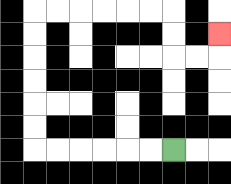{'start': '[7, 6]', 'end': '[9, 1]', 'path_directions': 'L,L,L,L,L,L,U,U,U,U,U,U,R,R,R,R,R,R,D,D,R,R,U', 'path_coordinates': '[[7, 6], [6, 6], [5, 6], [4, 6], [3, 6], [2, 6], [1, 6], [1, 5], [1, 4], [1, 3], [1, 2], [1, 1], [1, 0], [2, 0], [3, 0], [4, 0], [5, 0], [6, 0], [7, 0], [7, 1], [7, 2], [8, 2], [9, 2], [9, 1]]'}